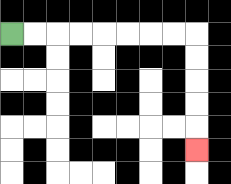{'start': '[0, 1]', 'end': '[8, 6]', 'path_directions': 'R,R,R,R,R,R,R,R,D,D,D,D,D', 'path_coordinates': '[[0, 1], [1, 1], [2, 1], [3, 1], [4, 1], [5, 1], [6, 1], [7, 1], [8, 1], [8, 2], [8, 3], [8, 4], [8, 5], [8, 6]]'}